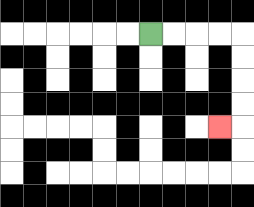{'start': '[6, 1]', 'end': '[9, 5]', 'path_directions': 'R,R,R,R,D,D,D,D,L', 'path_coordinates': '[[6, 1], [7, 1], [8, 1], [9, 1], [10, 1], [10, 2], [10, 3], [10, 4], [10, 5], [9, 5]]'}